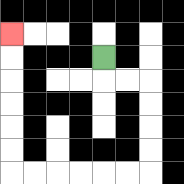{'start': '[4, 2]', 'end': '[0, 1]', 'path_directions': 'D,R,R,D,D,D,D,L,L,L,L,L,L,U,U,U,U,U,U', 'path_coordinates': '[[4, 2], [4, 3], [5, 3], [6, 3], [6, 4], [6, 5], [6, 6], [6, 7], [5, 7], [4, 7], [3, 7], [2, 7], [1, 7], [0, 7], [0, 6], [0, 5], [0, 4], [0, 3], [0, 2], [0, 1]]'}